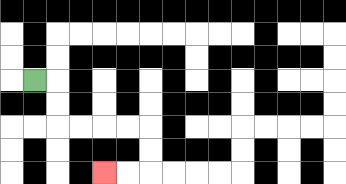{'start': '[1, 3]', 'end': '[4, 7]', 'path_directions': 'R,D,D,R,R,R,R,D,D,L,L', 'path_coordinates': '[[1, 3], [2, 3], [2, 4], [2, 5], [3, 5], [4, 5], [5, 5], [6, 5], [6, 6], [6, 7], [5, 7], [4, 7]]'}